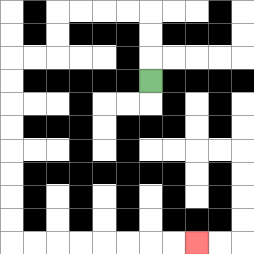{'start': '[6, 3]', 'end': '[8, 10]', 'path_directions': 'U,U,U,L,L,L,L,D,D,L,L,D,D,D,D,D,D,D,D,R,R,R,R,R,R,R,R', 'path_coordinates': '[[6, 3], [6, 2], [6, 1], [6, 0], [5, 0], [4, 0], [3, 0], [2, 0], [2, 1], [2, 2], [1, 2], [0, 2], [0, 3], [0, 4], [0, 5], [0, 6], [0, 7], [0, 8], [0, 9], [0, 10], [1, 10], [2, 10], [3, 10], [4, 10], [5, 10], [6, 10], [7, 10], [8, 10]]'}